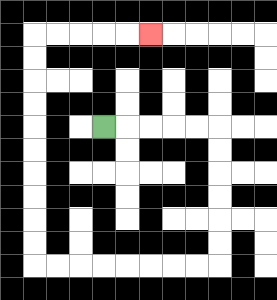{'start': '[4, 5]', 'end': '[6, 1]', 'path_directions': 'R,R,R,R,R,D,D,D,D,D,D,L,L,L,L,L,L,L,L,U,U,U,U,U,U,U,U,U,U,R,R,R,R,R', 'path_coordinates': '[[4, 5], [5, 5], [6, 5], [7, 5], [8, 5], [9, 5], [9, 6], [9, 7], [9, 8], [9, 9], [9, 10], [9, 11], [8, 11], [7, 11], [6, 11], [5, 11], [4, 11], [3, 11], [2, 11], [1, 11], [1, 10], [1, 9], [1, 8], [1, 7], [1, 6], [1, 5], [1, 4], [1, 3], [1, 2], [1, 1], [2, 1], [3, 1], [4, 1], [5, 1], [6, 1]]'}